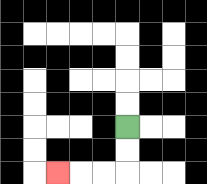{'start': '[5, 5]', 'end': '[2, 7]', 'path_directions': 'D,D,L,L,L', 'path_coordinates': '[[5, 5], [5, 6], [5, 7], [4, 7], [3, 7], [2, 7]]'}